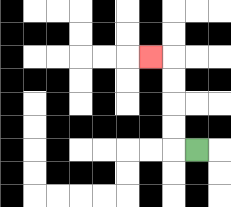{'start': '[8, 6]', 'end': '[6, 2]', 'path_directions': 'L,U,U,U,U,L', 'path_coordinates': '[[8, 6], [7, 6], [7, 5], [7, 4], [7, 3], [7, 2], [6, 2]]'}